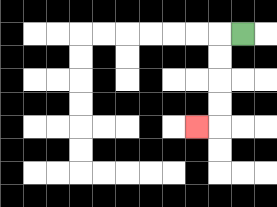{'start': '[10, 1]', 'end': '[8, 5]', 'path_directions': 'L,D,D,D,D,L', 'path_coordinates': '[[10, 1], [9, 1], [9, 2], [9, 3], [9, 4], [9, 5], [8, 5]]'}